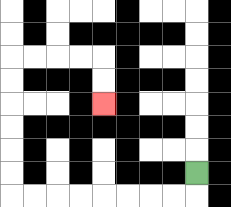{'start': '[8, 7]', 'end': '[4, 4]', 'path_directions': 'D,L,L,L,L,L,L,L,L,U,U,U,U,U,U,R,R,R,R,D,D', 'path_coordinates': '[[8, 7], [8, 8], [7, 8], [6, 8], [5, 8], [4, 8], [3, 8], [2, 8], [1, 8], [0, 8], [0, 7], [0, 6], [0, 5], [0, 4], [0, 3], [0, 2], [1, 2], [2, 2], [3, 2], [4, 2], [4, 3], [4, 4]]'}